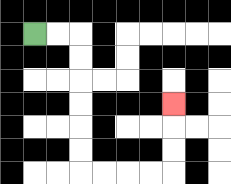{'start': '[1, 1]', 'end': '[7, 4]', 'path_directions': 'R,R,D,D,D,D,D,D,R,R,R,R,U,U,U', 'path_coordinates': '[[1, 1], [2, 1], [3, 1], [3, 2], [3, 3], [3, 4], [3, 5], [3, 6], [3, 7], [4, 7], [5, 7], [6, 7], [7, 7], [7, 6], [7, 5], [7, 4]]'}